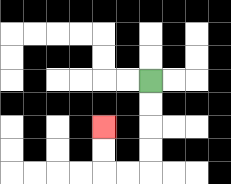{'start': '[6, 3]', 'end': '[4, 5]', 'path_directions': 'D,D,D,D,L,L,U,U', 'path_coordinates': '[[6, 3], [6, 4], [6, 5], [6, 6], [6, 7], [5, 7], [4, 7], [4, 6], [4, 5]]'}